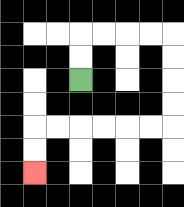{'start': '[3, 3]', 'end': '[1, 7]', 'path_directions': 'U,U,R,R,R,R,D,D,D,D,L,L,L,L,L,L,D,D', 'path_coordinates': '[[3, 3], [3, 2], [3, 1], [4, 1], [5, 1], [6, 1], [7, 1], [7, 2], [7, 3], [7, 4], [7, 5], [6, 5], [5, 5], [4, 5], [3, 5], [2, 5], [1, 5], [1, 6], [1, 7]]'}